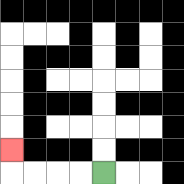{'start': '[4, 7]', 'end': '[0, 6]', 'path_directions': 'L,L,L,L,U', 'path_coordinates': '[[4, 7], [3, 7], [2, 7], [1, 7], [0, 7], [0, 6]]'}